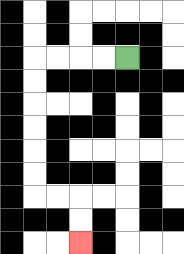{'start': '[5, 2]', 'end': '[3, 10]', 'path_directions': 'L,L,L,L,D,D,D,D,D,D,R,R,D,D', 'path_coordinates': '[[5, 2], [4, 2], [3, 2], [2, 2], [1, 2], [1, 3], [1, 4], [1, 5], [1, 6], [1, 7], [1, 8], [2, 8], [3, 8], [3, 9], [3, 10]]'}